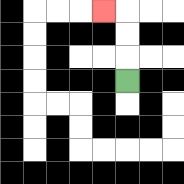{'start': '[5, 3]', 'end': '[4, 0]', 'path_directions': 'U,U,U,L', 'path_coordinates': '[[5, 3], [5, 2], [5, 1], [5, 0], [4, 0]]'}